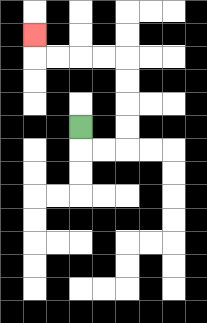{'start': '[3, 5]', 'end': '[1, 1]', 'path_directions': 'D,R,R,U,U,U,U,L,L,L,L,U', 'path_coordinates': '[[3, 5], [3, 6], [4, 6], [5, 6], [5, 5], [5, 4], [5, 3], [5, 2], [4, 2], [3, 2], [2, 2], [1, 2], [1, 1]]'}